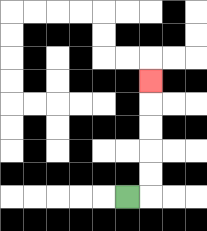{'start': '[5, 8]', 'end': '[6, 3]', 'path_directions': 'R,U,U,U,U,U', 'path_coordinates': '[[5, 8], [6, 8], [6, 7], [6, 6], [6, 5], [6, 4], [6, 3]]'}